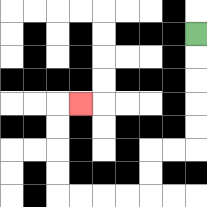{'start': '[8, 1]', 'end': '[3, 4]', 'path_directions': 'D,D,D,D,D,L,L,D,D,L,L,L,L,U,U,U,U,R', 'path_coordinates': '[[8, 1], [8, 2], [8, 3], [8, 4], [8, 5], [8, 6], [7, 6], [6, 6], [6, 7], [6, 8], [5, 8], [4, 8], [3, 8], [2, 8], [2, 7], [2, 6], [2, 5], [2, 4], [3, 4]]'}